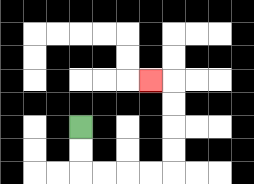{'start': '[3, 5]', 'end': '[6, 3]', 'path_directions': 'D,D,R,R,R,R,U,U,U,U,L', 'path_coordinates': '[[3, 5], [3, 6], [3, 7], [4, 7], [5, 7], [6, 7], [7, 7], [7, 6], [7, 5], [7, 4], [7, 3], [6, 3]]'}